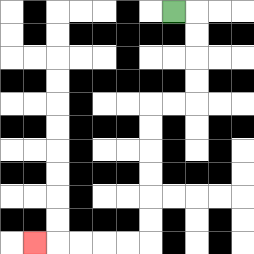{'start': '[7, 0]', 'end': '[1, 10]', 'path_directions': 'R,D,D,D,D,L,L,D,D,D,D,D,D,L,L,L,L,L', 'path_coordinates': '[[7, 0], [8, 0], [8, 1], [8, 2], [8, 3], [8, 4], [7, 4], [6, 4], [6, 5], [6, 6], [6, 7], [6, 8], [6, 9], [6, 10], [5, 10], [4, 10], [3, 10], [2, 10], [1, 10]]'}